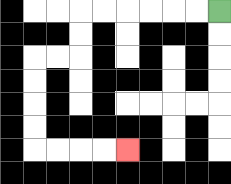{'start': '[9, 0]', 'end': '[5, 6]', 'path_directions': 'L,L,L,L,L,L,D,D,L,L,D,D,D,D,R,R,R,R', 'path_coordinates': '[[9, 0], [8, 0], [7, 0], [6, 0], [5, 0], [4, 0], [3, 0], [3, 1], [3, 2], [2, 2], [1, 2], [1, 3], [1, 4], [1, 5], [1, 6], [2, 6], [3, 6], [4, 6], [5, 6]]'}